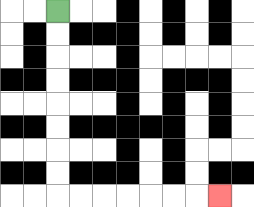{'start': '[2, 0]', 'end': '[9, 8]', 'path_directions': 'D,D,D,D,D,D,D,D,R,R,R,R,R,R,R', 'path_coordinates': '[[2, 0], [2, 1], [2, 2], [2, 3], [2, 4], [2, 5], [2, 6], [2, 7], [2, 8], [3, 8], [4, 8], [5, 8], [6, 8], [7, 8], [8, 8], [9, 8]]'}